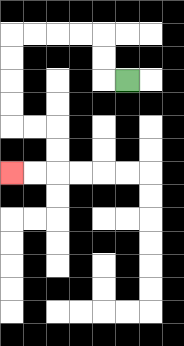{'start': '[5, 3]', 'end': '[0, 7]', 'path_directions': 'L,U,U,L,L,L,L,D,D,D,D,R,R,D,D,L,L', 'path_coordinates': '[[5, 3], [4, 3], [4, 2], [4, 1], [3, 1], [2, 1], [1, 1], [0, 1], [0, 2], [0, 3], [0, 4], [0, 5], [1, 5], [2, 5], [2, 6], [2, 7], [1, 7], [0, 7]]'}